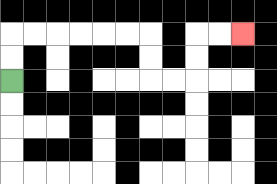{'start': '[0, 3]', 'end': '[10, 1]', 'path_directions': 'U,U,R,R,R,R,R,R,D,D,R,R,U,U,R,R', 'path_coordinates': '[[0, 3], [0, 2], [0, 1], [1, 1], [2, 1], [3, 1], [4, 1], [5, 1], [6, 1], [6, 2], [6, 3], [7, 3], [8, 3], [8, 2], [8, 1], [9, 1], [10, 1]]'}